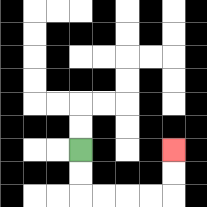{'start': '[3, 6]', 'end': '[7, 6]', 'path_directions': 'D,D,R,R,R,R,U,U', 'path_coordinates': '[[3, 6], [3, 7], [3, 8], [4, 8], [5, 8], [6, 8], [7, 8], [7, 7], [7, 6]]'}